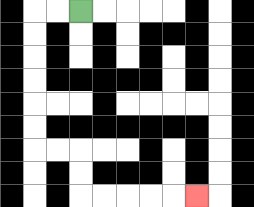{'start': '[3, 0]', 'end': '[8, 8]', 'path_directions': 'L,L,D,D,D,D,D,D,R,R,D,D,R,R,R,R,R', 'path_coordinates': '[[3, 0], [2, 0], [1, 0], [1, 1], [1, 2], [1, 3], [1, 4], [1, 5], [1, 6], [2, 6], [3, 6], [3, 7], [3, 8], [4, 8], [5, 8], [6, 8], [7, 8], [8, 8]]'}